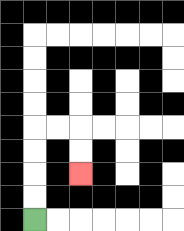{'start': '[1, 9]', 'end': '[3, 7]', 'path_directions': 'U,U,U,U,R,R,D,D', 'path_coordinates': '[[1, 9], [1, 8], [1, 7], [1, 6], [1, 5], [2, 5], [3, 5], [3, 6], [3, 7]]'}